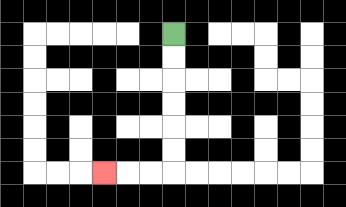{'start': '[7, 1]', 'end': '[4, 7]', 'path_directions': 'D,D,D,D,D,D,L,L,L', 'path_coordinates': '[[7, 1], [7, 2], [7, 3], [7, 4], [7, 5], [7, 6], [7, 7], [6, 7], [5, 7], [4, 7]]'}